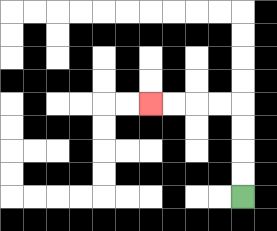{'start': '[10, 8]', 'end': '[6, 4]', 'path_directions': 'U,U,U,U,L,L,L,L', 'path_coordinates': '[[10, 8], [10, 7], [10, 6], [10, 5], [10, 4], [9, 4], [8, 4], [7, 4], [6, 4]]'}